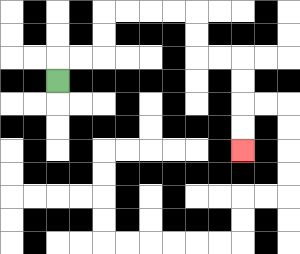{'start': '[2, 3]', 'end': '[10, 6]', 'path_directions': 'U,R,R,U,U,R,R,R,R,D,D,R,R,D,D,D,D', 'path_coordinates': '[[2, 3], [2, 2], [3, 2], [4, 2], [4, 1], [4, 0], [5, 0], [6, 0], [7, 0], [8, 0], [8, 1], [8, 2], [9, 2], [10, 2], [10, 3], [10, 4], [10, 5], [10, 6]]'}